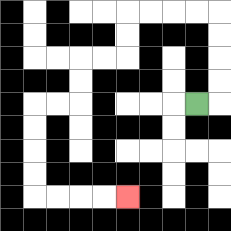{'start': '[8, 4]', 'end': '[5, 8]', 'path_directions': 'R,U,U,U,U,L,L,L,L,D,D,L,L,D,D,L,L,D,D,D,D,R,R,R,R', 'path_coordinates': '[[8, 4], [9, 4], [9, 3], [9, 2], [9, 1], [9, 0], [8, 0], [7, 0], [6, 0], [5, 0], [5, 1], [5, 2], [4, 2], [3, 2], [3, 3], [3, 4], [2, 4], [1, 4], [1, 5], [1, 6], [1, 7], [1, 8], [2, 8], [3, 8], [4, 8], [5, 8]]'}